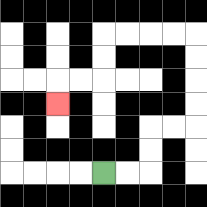{'start': '[4, 7]', 'end': '[2, 4]', 'path_directions': 'R,R,U,U,R,R,U,U,U,U,L,L,L,L,D,D,L,L,D', 'path_coordinates': '[[4, 7], [5, 7], [6, 7], [6, 6], [6, 5], [7, 5], [8, 5], [8, 4], [8, 3], [8, 2], [8, 1], [7, 1], [6, 1], [5, 1], [4, 1], [4, 2], [4, 3], [3, 3], [2, 3], [2, 4]]'}